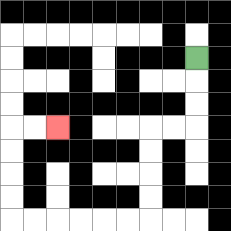{'start': '[8, 2]', 'end': '[2, 5]', 'path_directions': 'D,D,D,L,L,D,D,D,D,L,L,L,L,L,L,U,U,U,U,R,R', 'path_coordinates': '[[8, 2], [8, 3], [8, 4], [8, 5], [7, 5], [6, 5], [6, 6], [6, 7], [6, 8], [6, 9], [5, 9], [4, 9], [3, 9], [2, 9], [1, 9], [0, 9], [0, 8], [0, 7], [0, 6], [0, 5], [1, 5], [2, 5]]'}